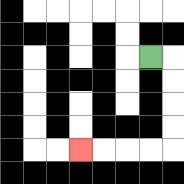{'start': '[6, 2]', 'end': '[3, 6]', 'path_directions': 'R,D,D,D,D,L,L,L,L', 'path_coordinates': '[[6, 2], [7, 2], [7, 3], [7, 4], [7, 5], [7, 6], [6, 6], [5, 6], [4, 6], [3, 6]]'}